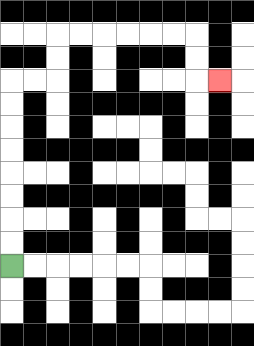{'start': '[0, 11]', 'end': '[9, 3]', 'path_directions': 'U,U,U,U,U,U,U,U,R,R,U,U,R,R,R,R,R,R,D,D,R', 'path_coordinates': '[[0, 11], [0, 10], [0, 9], [0, 8], [0, 7], [0, 6], [0, 5], [0, 4], [0, 3], [1, 3], [2, 3], [2, 2], [2, 1], [3, 1], [4, 1], [5, 1], [6, 1], [7, 1], [8, 1], [8, 2], [8, 3], [9, 3]]'}